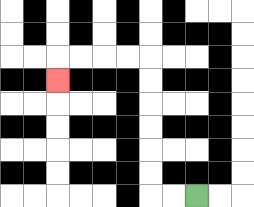{'start': '[8, 8]', 'end': '[2, 3]', 'path_directions': 'L,L,U,U,U,U,U,U,L,L,L,L,D', 'path_coordinates': '[[8, 8], [7, 8], [6, 8], [6, 7], [6, 6], [6, 5], [6, 4], [6, 3], [6, 2], [5, 2], [4, 2], [3, 2], [2, 2], [2, 3]]'}